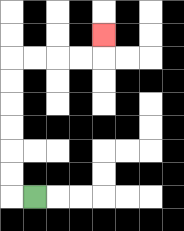{'start': '[1, 8]', 'end': '[4, 1]', 'path_directions': 'L,U,U,U,U,U,U,R,R,R,R,U', 'path_coordinates': '[[1, 8], [0, 8], [0, 7], [0, 6], [0, 5], [0, 4], [0, 3], [0, 2], [1, 2], [2, 2], [3, 2], [4, 2], [4, 1]]'}